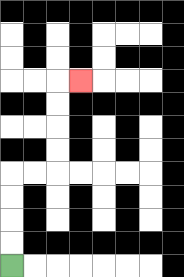{'start': '[0, 11]', 'end': '[3, 3]', 'path_directions': 'U,U,U,U,R,R,U,U,U,U,R', 'path_coordinates': '[[0, 11], [0, 10], [0, 9], [0, 8], [0, 7], [1, 7], [2, 7], [2, 6], [2, 5], [2, 4], [2, 3], [3, 3]]'}